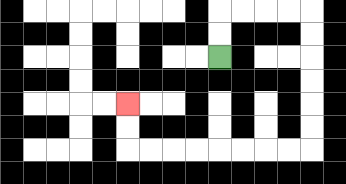{'start': '[9, 2]', 'end': '[5, 4]', 'path_directions': 'U,U,R,R,R,R,D,D,D,D,D,D,L,L,L,L,L,L,L,L,U,U', 'path_coordinates': '[[9, 2], [9, 1], [9, 0], [10, 0], [11, 0], [12, 0], [13, 0], [13, 1], [13, 2], [13, 3], [13, 4], [13, 5], [13, 6], [12, 6], [11, 6], [10, 6], [9, 6], [8, 6], [7, 6], [6, 6], [5, 6], [5, 5], [5, 4]]'}